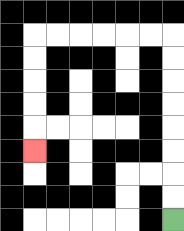{'start': '[7, 9]', 'end': '[1, 6]', 'path_directions': 'U,U,U,U,U,U,U,U,L,L,L,L,L,L,D,D,D,D,D', 'path_coordinates': '[[7, 9], [7, 8], [7, 7], [7, 6], [7, 5], [7, 4], [7, 3], [7, 2], [7, 1], [6, 1], [5, 1], [4, 1], [3, 1], [2, 1], [1, 1], [1, 2], [1, 3], [1, 4], [1, 5], [1, 6]]'}